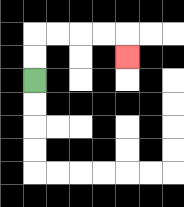{'start': '[1, 3]', 'end': '[5, 2]', 'path_directions': 'U,U,R,R,R,R,D', 'path_coordinates': '[[1, 3], [1, 2], [1, 1], [2, 1], [3, 1], [4, 1], [5, 1], [5, 2]]'}